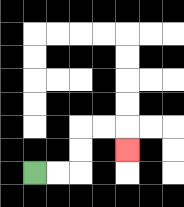{'start': '[1, 7]', 'end': '[5, 6]', 'path_directions': 'R,R,U,U,R,R,D', 'path_coordinates': '[[1, 7], [2, 7], [3, 7], [3, 6], [3, 5], [4, 5], [5, 5], [5, 6]]'}